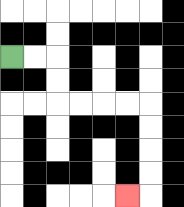{'start': '[0, 2]', 'end': '[5, 8]', 'path_directions': 'R,R,D,D,R,R,R,R,D,D,D,D,L', 'path_coordinates': '[[0, 2], [1, 2], [2, 2], [2, 3], [2, 4], [3, 4], [4, 4], [5, 4], [6, 4], [6, 5], [6, 6], [6, 7], [6, 8], [5, 8]]'}